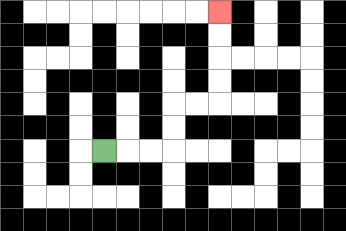{'start': '[4, 6]', 'end': '[9, 0]', 'path_directions': 'R,R,R,U,U,R,R,U,U,U,U', 'path_coordinates': '[[4, 6], [5, 6], [6, 6], [7, 6], [7, 5], [7, 4], [8, 4], [9, 4], [9, 3], [9, 2], [9, 1], [9, 0]]'}